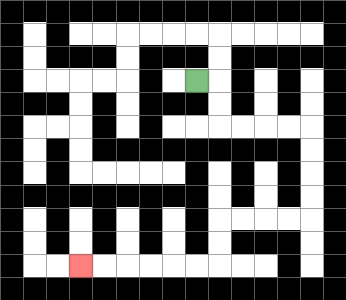{'start': '[8, 3]', 'end': '[3, 11]', 'path_directions': 'R,D,D,R,R,R,R,D,D,D,D,L,L,L,L,D,D,L,L,L,L,L,L', 'path_coordinates': '[[8, 3], [9, 3], [9, 4], [9, 5], [10, 5], [11, 5], [12, 5], [13, 5], [13, 6], [13, 7], [13, 8], [13, 9], [12, 9], [11, 9], [10, 9], [9, 9], [9, 10], [9, 11], [8, 11], [7, 11], [6, 11], [5, 11], [4, 11], [3, 11]]'}